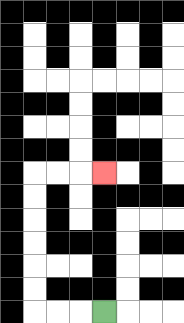{'start': '[4, 13]', 'end': '[4, 7]', 'path_directions': 'L,L,L,U,U,U,U,U,U,R,R,R', 'path_coordinates': '[[4, 13], [3, 13], [2, 13], [1, 13], [1, 12], [1, 11], [1, 10], [1, 9], [1, 8], [1, 7], [2, 7], [3, 7], [4, 7]]'}